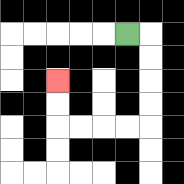{'start': '[5, 1]', 'end': '[2, 3]', 'path_directions': 'R,D,D,D,D,L,L,L,L,U,U', 'path_coordinates': '[[5, 1], [6, 1], [6, 2], [6, 3], [6, 4], [6, 5], [5, 5], [4, 5], [3, 5], [2, 5], [2, 4], [2, 3]]'}